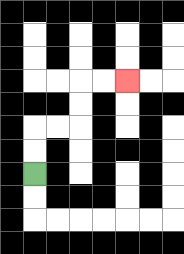{'start': '[1, 7]', 'end': '[5, 3]', 'path_directions': 'U,U,R,R,U,U,R,R', 'path_coordinates': '[[1, 7], [1, 6], [1, 5], [2, 5], [3, 5], [3, 4], [3, 3], [4, 3], [5, 3]]'}